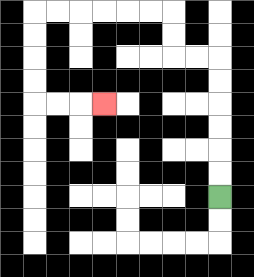{'start': '[9, 8]', 'end': '[4, 4]', 'path_directions': 'U,U,U,U,U,U,L,L,U,U,L,L,L,L,L,L,D,D,D,D,R,R,R', 'path_coordinates': '[[9, 8], [9, 7], [9, 6], [9, 5], [9, 4], [9, 3], [9, 2], [8, 2], [7, 2], [7, 1], [7, 0], [6, 0], [5, 0], [4, 0], [3, 0], [2, 0], [1, 0], [1, 1], [1, 2], [1, 3], [1, 4], [2, 4], [3, 4], [4, 4]]'}